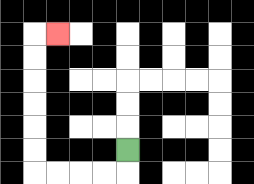{'start': '[5, 6]', 'end': '[2, 1]', 'path_directions': 'D,L,L,L,L,U,U,U,U,U,U,R', 'path_coordinates': '[[5, 6], [5, 7], [4, 7], [3, 7], [2, 7], [1, 7], [1, 6], [1, 5], [1, 4], [1, 3], [1, 2], [1, 1], [2, 1]]'}